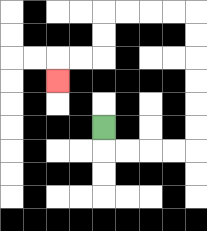{'start': '[4, 5]', 'end': '[2, 3]', 'path_directions': 'D,R,R,R,R,U,U,U,U,U,U,L,L,L,L,D,D,L,L,D', 'path_coordinates': '[[4, 5], [4, 6], [5, 6], [6, 6], [7, 6], [8, 6], [8, 5], [8, 4], [8, 3], [8, 2], [8, 1], [8, 0], [7, 0], [6, 0], [5, 0], [4, 0], [4, 1], [4, 2], [3, 2], [2, 2], [2, 3]]'}